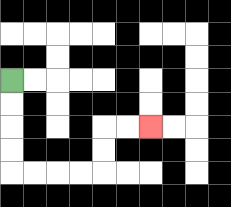{'start': '[0, 3]', 'end': '[6, 5]', 'path_directions': 'D,D,D,D,R,R,R,R,U,U,R,R', 'path_coordinates': '[[0, 3], [0, 4], [0, 5], [0, 6], [0, 7], [1, 7], [2, 7], [3, 7], [4, 7], [4, 6], [4, 5], [5, 5], [6, 5]]'}